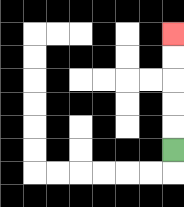{'start': '[7, 6]', 'end': '[7, 1]', 'path_directions': 'U,U,U,U,U', 'path_coordinates': '[[7, 6], [7, 5], [7, 4], [7, 3], [7, 2], [7, 1]]'}